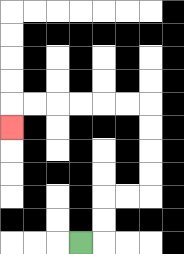{'start': '[3, 10]', 'end': '[0, 5]', 'path_directions': 'R,U,U,R,R,U,U,U,U,L,L,L,L,L,L,D', 'path_coordinates': '[[3, 10], [4, 10], [4, 9], [4, 8], [5, 8], [6, 8], [6, 7], [6, 6], [6, 5], [6, 4], [5, 4], [4, 4], [3, 4], [2, 4], [1, 4], [0, 4], [0, 5]]'}